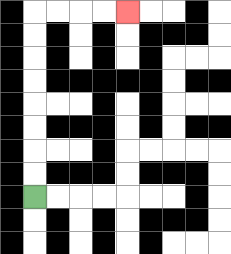{'start': '[1, 8]', 'end': '[5, 0]', 'path_directions': 'U,U,U,U,U,U,U,U,R,R,R,R', 'path_coordinates': '[[1, 8], [1, 7], [1, 6], [1, 5], [1, 4], [1, 3], [1, 2], [1, 1], [1, 0], [2, 0], [3, 0], [4, 0], [5, 0]]'}